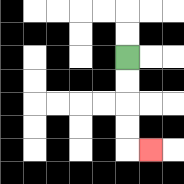{'start': '[5, 2]', 'end': '[6, 6]', 'path_directions': 'D,D,D,D,R', 'path_coordinates': '[[5, 2], [5, 3], [5, 4], [5, 5], [5, 6], [6, 6]]'}